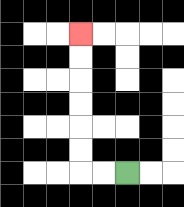{'start': '[5, 7]', 'end': '[3, 1]', 'path_directions': 'L,L,U,U,U,U,U,U', 'path_coordinates': '[[5, 7], [4, 7], [3, 7], [3, 6], [3, 5], [3, 4], [3, 3], [3, 2], [3, 1]]'}